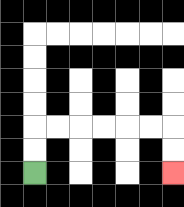{'start': '[1, 7]', 'end': '[7, 7]', 'path_directions': 'U,U,R,R,R,R,R,R,D,D', 'path_coordinates': '[[1, 7], [1, 6], [1, 5], [2, 5], [3, 5], [4, 5], [5, 5], [6, 5], [7, 5], [7, 6], [7, 7]]'}